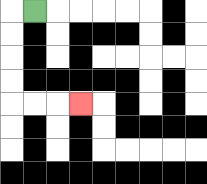{'start': '[1, 0]', 'end': '[3, 4]', 'path_directions': 'L,D,D,D,D,R,R,R', 'path_coordinates': '[[1, 0], [0, 0], [0, 1], [0, 2], [0, 3], [0, 4], [1, 4], [2, 4], [3, 4]]'}